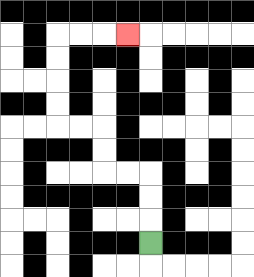{'start': '[6, 10]', 'end': '[5, 1]', 'path_directions': 'U,U,U,L,L,U,U,L,L,U,U,U,U,R,R,R', 'path_coordinates': '[[6, 10], [6, 9], [6, 8], [6, 7], [5, 7], [4, 7], [4, 6], [4, 5], [3, 5], [2, 5], [2, 4], [2, 3], [2, 2], [2, 1], [3, 1], [4, 1], [5, 1]]'}